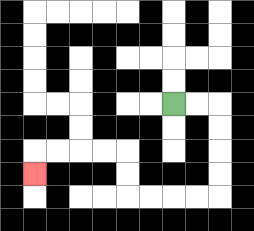{'start': '[7, 4]', 'end': '[1, 7]', 'path_directions': 'R,R,D,D,D,D,L,L,L,L,U,U,L,L,L,L,D', 'path_coordinates': '[[7, 4], [8, 4], [9, 4], [9, 5], [9, 6], [9, 7], [9, 8], [8, 8], [7, 8], [6, 8], [5, 8], [5, 7], [5, 6], [4, 6], [3, 6], [2, 6], [1, 6], [1, 7]]'}